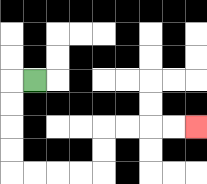{'start': '[1, 3]', 'end': '[8, 5]', 'path_directions': 'L,D,D,D,D,R,R,R,R,U,U,R,R,R,R', 'path_coordinates': '[[1, 3], [0, 3], [0, 4], [0, 5], [0, 6], [0, 7], [1, 7], [2, 7], [3, 7], [4, 7], [4, 6], [4, 5], [5, 5], [6, 5], [7, 5], [8, 5]]'}